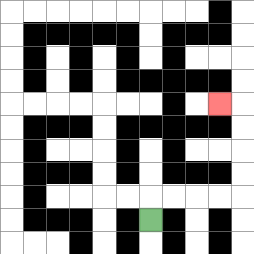{'start': '[6, 9]', 'end': '[9, 4]', 'path_directions': 'U,R,R,R,R,U,U,U,U,L', 'path_coordinates': '[[6, 9], [6, 8], [7, 8], [8, 8], [9, 8], [10, 8], [10, 7], [10, 6], [10, 5], [10, 4], [9, 4]]'}